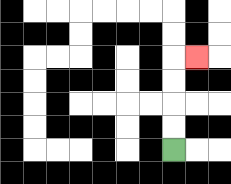{'start': '[7, 6]', 'end': '[8, 2]', 'path_directions': 'U,U,U,U,R', 'path_coordinates': '[[7, 6], [7, 5], [7, 4], [7, 3], [7, 2], [8, 2]]'}